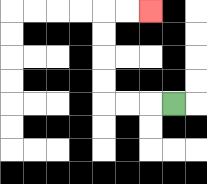{'start': '[7, 4]', 'end': '[6, 0]', 'path_directions': 'L,L,L,U,U,U,U,R,R', 'path_coordinates': '[[7, 4], [6, 4], [5, 4], [4, 4], [4, 3], [4, 2], [4, 1], [4, 0], [5, 0], [6, 0]]'}